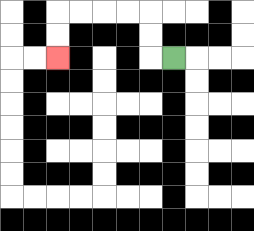{'start': '[7, 2]', 'end': '[2, 2]', 'path_directions': 'L,U,U,L,L,L,L,D,D', 'path_coordinates': '[[7, 2], [6, 2], [6, 1], [6, 0], [5, 0], [4, 0], [3, 0], [2, 0], [2, 1], [2, 2]]'}